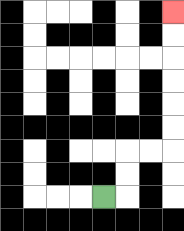{'start': '[4, 8]', 'end': '[7, 0]', 'path_directions': 'R,U,U,R,R,U,U,U,U,U,U', 'path_coordinates': '[[4, 8], [5, 8], [5, 7], [5, 6], [6, 6], [7, 6], [7, 5], [7, 4], [7, 3], [7, 2], [7, 1], [7, 0]]'}